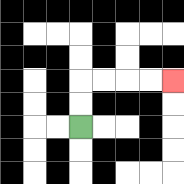{'start': '[3, 5]', 'end': '[7, 3]', 'path_directions': 'U,U,R,R,R,R', 'path_coordinates': '[[3, 5], [3, 4], [3, 3], [4, 3], [5, 3], [6, 3], [7, 3]]'}